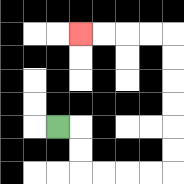{'start': '[2, 5]', 'end': '[3, 1]', 'path_directions': 'R,D,D,R,R,R,R,U,U,U,U,U,U,L,L,L,L', 'path_coordinates': '[[2, 5], [3, 5], [3, 6], [3, 7], [4, 7], [5, 7], [6, 7], [7, 7], [7, 6], [7, 5], [7, 4], [7, 3], [7, 2], [7, 1], [6, 1], [5, 1], [4, 1], [3, 1]]'}